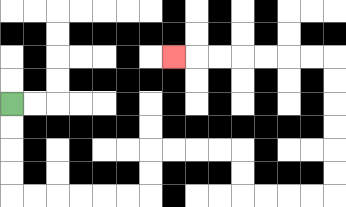{'start': '[0, 4]', 'end': '[7, 2]', 'path_directions': 'D,D,D,D,R,R,R,R,R,R,U,U,R,R,R,R,D,D,R,R,R,R,U,U,U,U,U,U,L,L,L,L,L,L,L', 'path_coordinates': '[[0, 4], [0, 5], [0, 6], [0, 7], [0, 8], [1, 8], [2, 8], [3, 8], [4, 8], [5, 8], [6, 8], [6, 7], [6, 6], [7, 6], [8, 6], [9, 6], [10, 6], [10, 7], [10, 8], [11, 8], [12, 8], [13, 8], [14, 8], [14, 7], [14, 6], [14, 5], [14, 4], [14, 3], [14, 2], [13, 2], [12, 2], [11, 2], [10, 2], [9, 2], [8, 2], [7, 2]]'}